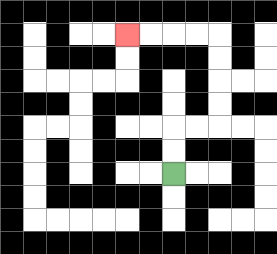{'start': '[7, 7]', 'end': '[5, 1]', 'path_directions': 'U,U,R,R,U,U,U,U,L,L,L,L', 'path_coordinates': '[[7, 7], [7, 6], [7, 5], [8, 5], [9, 5], [9, 4], [9, 3], [9, 2], [9, 1], [8, 1], [7, 1], [6, 1], [5, 1]]'}